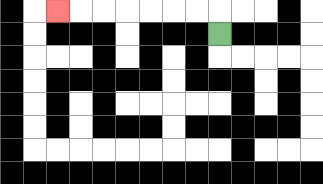{'start': '[9, 1]', 'end': '[2, 0]', 'path_directions': 'U,L,L,L,L,L,L,L', 'path_coordinates': '[[9, 1], [9, 0], [8, 0], [7, 0], [6, 0], [5, 0], [4, 0], [3, 0], [2, 0]]'}